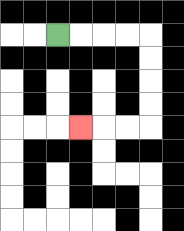{'start': '[2, 1]', 'end': '[3, 5]', 'path_directions': 'R,R,R,R,D,D,D,D,L,L,L', 'path_coordinates': '[[2, 1], [3, 1], [4, 1], [5, 1], [6, 1], [6, 2], [6, 3], [6, 4], [6, 5], [5, 5], [4, 5], [3, 5]]'}